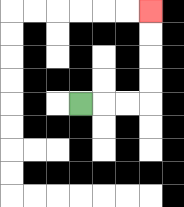{'start': '[3, 4]', 'end': '[6, 0]', 'path_directions': 'R,R,R,U,U,U,U', 'path_coordinates': '[[3, 4], [4, 4], [5, 4], [6, 4], [6, 3], [6, 2], [6, 1], [6, 0]]'}